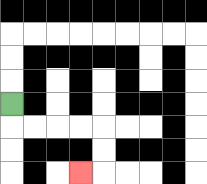{'start': '[0, 4]', 'end': '[3, 7]', 'path_directions': 'D,R,R,R,R,D,D,L', 'path_coordinates': '[[0, 4], [0, 5], [1, 5], [2, 5], [3, 5], [4, 5], [4, 6], [4, 7], [3, 7]]'}